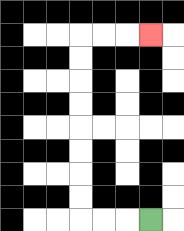{'start': '[6, 9]', 'end': '[6, 1]', 'path_directions': 'L,L,L,U,U,U,U,U,U,U,U,R,R,R', 'path_coordinates': '[[6, 9], [5, 9], [4, 9], [3, 9], [3, 8], [3, 7], [3, 6], [3, 5], [3, 4], [3, 3], [3, 2], [3, 1], [4, 1], [5, 1], [6, 1]]'}